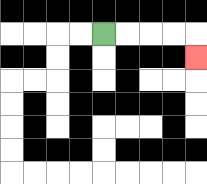{'start': '[4, 1]', 'end': '[8, 2]', 'path_directions': 'R,R,R,R,D', 'path_coordinates': '[[4, 1], [5, 1], [6, 1], [7, 1], [8, 1], [8, 2]]'}